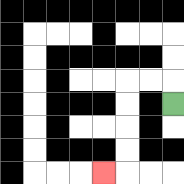{'start': '[7, 4]', 'end': '[4, 7]', 'path_directions': 'U,L,L,D,D,D,D,L', 'path_coordinates': '[[7, 4], [7, 3], [6, 3], [5, 3], [5, 4], [5, 5], [5, 6], [5, 7], [4, 7]]'}